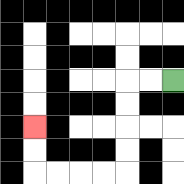{'start': '[7, 3]', 'end': '[1, 5]', 'path_directions': 'L,L,D,D,D,D,L,L,L,L,U,U', 'path_coordinates': '[[7, 3], [6, 3], [5, 3], [5, 4], [5, 5], [5, 6], [5, 7], [4, 7], [3, 7], [2, 7], [1, 7], [1, 6], [1, 5]]'}